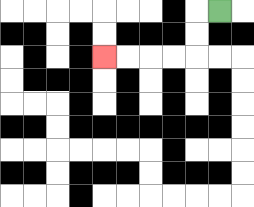{'start': '[9, 0]', 'end': '[4, 2]', 'path_directions': 'L,D,D,L,L,L,L', 'path_coordinates': '[[9, 0], [8, 0], [8, 1], [8, 2], [7, 2], [6, 2], [5, 2], [4, 2]]'}